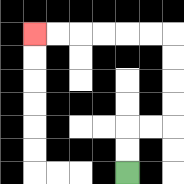{'start': '[5, 7]', 'end': '[1, 1]', 'path_directions': 'U,U,R,R,U,U,U,U,L,L,L,L,L,L', 'path_coordinates': '[[5, 7], [5, 6], [5, 5], [6, 5], [7, 5], [7, 4], [7, 3], [7, 2], [7, 1], [6, 1], [5, 1], [4, 1], [3, 1], [2, 1], [1, 1]]'}